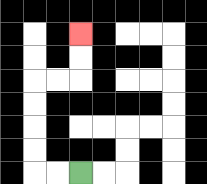{'start': '[3, 7]', 'end': '[3, 1]', 'path_directions': 'L,L,U,U,U,U,R,R,U,U', 'path_coordinates': '[[3, 7], [2, 7], [1, 7], [1, 6], [1, 5], [1, 4], [1, 3], [2, 3], [3, 3], [3, 2], [3, 1]]'}